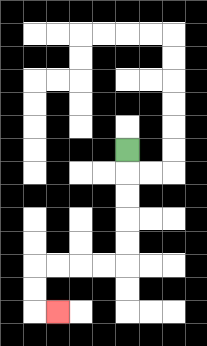{'start': '[5, 6]', 'end': '[2, 13]', 'path_directions': 'D,D,D,D,D,L,L,L,L,D,D,R', 'path_coordinates': '[[5, 6], [5, 7], [5, 8], [5, 9], [5, 10], [5, 11], [4, 11], [3, 11], [2, 11], [1, 11], [1, 12], [1, 13], [2, 13]]'}